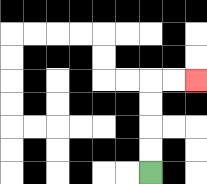{'start': '[6, 7]', 'end': '[8, 3]', 'path_directions': 'U,U,U,U,R,R', 'path_coordinates': '[[6, 7], [6, 6], [6, 5], [6, 4], [6, 3], [7, 3], [8, 3]]'}